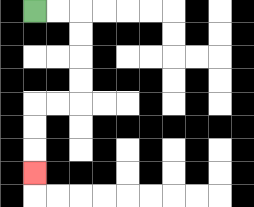{'start': '[1, 0]', 'end': '[1, 7]', 'path_directions': 'R,R,D,D,D,D,L,L,D,D,D', 'path_coordinates': '[[1, 0], [2, 0], [3, 0], [3, 1], [3, 2], [3, 3], [3, 4], [2, 4], [1, 4], [1, 5], [1, 6], [1, 7]]'}